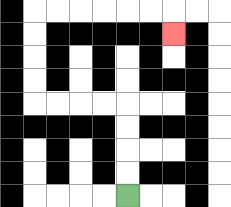{'start': '[5, 8]', 'end': '[7, 1]', 'path_directions': 'U,U,U,U,L,L,L,L,U,U,U,U,R,R,R,R,R,R,D', 'path_coordinates': '[[5, 8], [5, 7], [5, 6], [5, 5], [5, 4], [4, 4], [3, 4], [2, 4], [1, 4], [1, 3], [1, 2], [1, 1], [1, 0], [2, 0], [3, 0], [4, 0], [5, 0], [6, 0], [7, 0], [7, 1]]'}